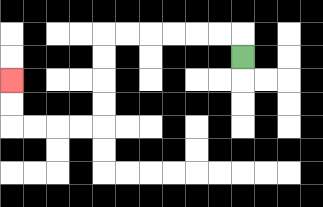{'start': '[10, 2]', 'end': '[0, 3]', 'path_directions': 'U,L,L,L,L,L,L,D,D,D,D,L,L,L,L,U,U', 'path_coordinates': '[[10, 2], [10, 1], [9, 1], [8, 1], [7, 1], [6, 1], [5, 1], [4, 1], [4, 2], [4, 3], [4, 4], [4, 5], [3, 5], [2, 5], [1, 5], [0, 5], [0, 4], [0, 3]]'}